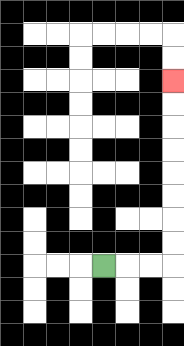{'start': '[4, 11]', 'end': '[7, 3]', 'path_directions': 'R,R,R,U,U,U,U,U,U,U,U', 'path_coordinates': '[[4, 11], [5, 11], [6, 11], [7, 11], [7, 10], [7, 9], [7, 8], [7, 7], [7, 6], [7, 5], [7, 4], [7, 3]]'}